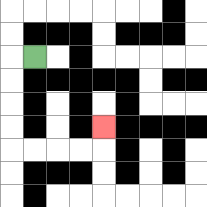{'start': '[1, 2]', 'end': '[4, 5]', 'path_directions': 'L,D,D,D,D,R,R,R,R,U', 'path_coordinates': '[[1, 2], [0, 2], [0, 3], [0, 4], [0, 5], [0, 6], [1, 6], [2, 6], [3, 6], [4, 6], [4, 5]]'}